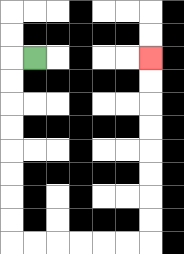{'start': '[1, 2]', 'end': '[6, 2]', 'path_directions': 'L,D,D,D,D,D,D,D,D,R,R,R,R,R,R,U,U,U,U,U,U,U,U', 'path_coordinates': '[[1, 2], [0, 2], [0, 3], [0, 4], [0, 5], [0, 6], [0, 7], [0, 8], [0, 9], [0, 10], [1, 10], [2, 10], [3, 10], [4, 10], [5, 10], [6, 10], [6, 9], [6, 8], [6, 7], [6, 6], [6, 5], [6, 4], [6, 3], [6, 2]]'}